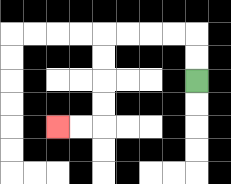{'start': '[8, 3]', 'end': '[2, 5]', 'path_directions': 'U,U,L,L,L,L,D,D,D,D,L,L', 'path_coordinates': '[[8, 3], [8, 2], [8, 1], [7, 1], [6, 1], [5, 1], [4, 1], [4, 2], [4, 3], [4, 4], [4, 5], [3, 5], [2, 5]]'}